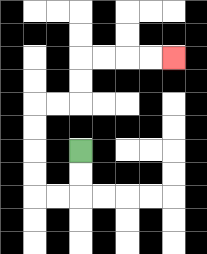{'start': '[3, 6]', 'end': '[7, 2]', 'path_directions': 'D,D,L,L,U,U,U,U,R,R,U,U,R,R,R,R', 'path_coordinates': '[[3, 6], [3, 7], [3, 8], [2, 8], [1, 8], [1, 7], [1, 6], [1, 5], [1, 4], [2, 4], [3, 4], [3, 3], [3, 2], [4, 2], [5, 2], [6, 2], [7, 2]]'}